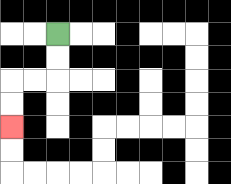{'start': '[2, 1]', 'end': '[0, 5]', 'path_directions': 'D,D,L,L,D,D', 'path_coordinates': '[[2, 1], [2, 2], [2, 3], [1, 3], [0, 3], [0, 4], [0, 5]]'}